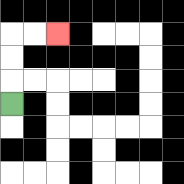{'start': '[0, 4]', 'end': '[2, 1]', 'path_directions': 'U,U,U,R,R', 'path_coordinates': '[[0, 4], [0, 3], [0, 2], [0, 1], [1, 1], [2, 1]]'}